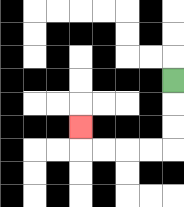{'start': '[7, 3]', 'end': '[3, 5]', 'path_directions': 'D,D,D,L,L,L,L,U', 'path_coordinates': '[[7, 3], [7, 4], [7, 5], [7, 6], [6, 6], [5, 6], [4, 6], [3, 6], [3, 5]]'}